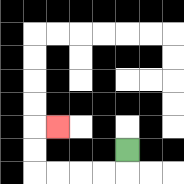{'start': '[5, 6]', 'end': '[2, 5]', 'path_directions': 'D,L,L,L,L,U,U,R', 'path_coordinates': '[[5, 6], [5, 7], [4, 7], [3, 7], [2, 7], [1, 7], [1, 6], [1, 5], [2, 5]]'}